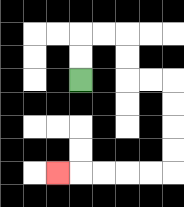{'start': '[3, 3]', 'end': '[2, 7]', 'path_directions': 'U,U,R,R,D,D,R,R,D,D,D,D,L,L,L,L,L', 'path_coordinates': '[[3, 3], [3, 2], [3, 1], [4, 1], [5, 1], [5, 2], [5, 3], [6, 3], [7, 3], [7, 4], [7, 5], [7, 6], [7, 7], [6, 7], [5, 7], [4, 7], [3, 7], [2, 7]]'}